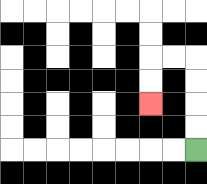{'start': '[8, 6]', 'end': '[6, 4]', 'path_directions': 'U,U,U,U,L,L,D,D', 'path_coordinates': '[[8, 6], [8, 5], [8, 4], [8, 3], [8, 2], [7, 2], [6, 2], [6, 3], [6, 4]]'}